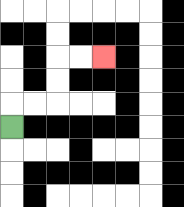{'start': '[0, 5]', 'end': '[4, 2]', 'path_directions': 'U,R,R,U,U,R,R', 'path_coordinates': '[[0, 5], [0, 4], [1, 4], [2, 4], [2, 3], [2, 2], [3, 2], [4, 2]]'}